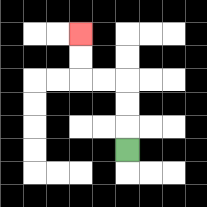{'start': '[5, 6]', 'end': '[3, 1]', 'path_directions': 'U,U,U,L,L,U,U', 'path_coordinates': '[[5, 6], [5, 5], [5, 4], [5, 3], [4, 3], [3, 3], [3, 2], [3, 1]]'}